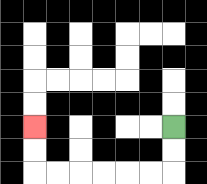{'start': '[7, 5]', 'end': '[1, 5]', 'path_directions': 'D,D,L,L,L,L,L,L,U,U', 'path_coordinates': '[[7, 5], [7, 6], [7, 7], [6, 7], [5, 7], [4, 7], [3, 7], [2, 7], [1, 7], [1, 6], [1, 5]]'}